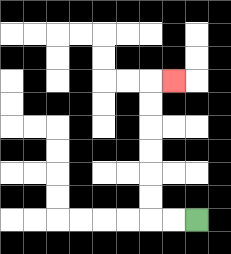{'start': '[8, 9]', 'end': '[7, 3]', 'path_directions': 'L,L,U,U,U,U,U,U,R', 'path_coordinates': '[[8, 9], [7, 9], [6, 9], [6, 8], [6, 7], [6, 6], [6, 5], [6, 4], [6, 3], [7, 3]]'}